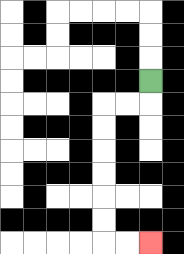{'start': '[6, 3]', 'end': '[6, 10]', 'path_directions': 'D,L,L,D,D,D,D,D,D,R,R', 'path_coordinates': '[[6, 3], [6, 4], [5, 4], [4, 4], [4, 5], [4, 6], [4, 7], [4, 8], [4, 9], [4, 10], [5, 10], [6, 10]]'}